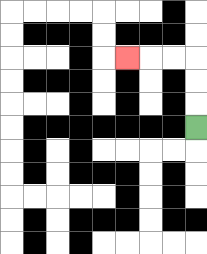{'start': '[8, 5]', 'end': '[5, 2]', 'path_directions': 'U,U,U,L,L,L', 'path_coordinates': '[[8, 5], [8, 4], [8, 3], [8, 2], [7, 2], [6, 2], [5, 2]]'}